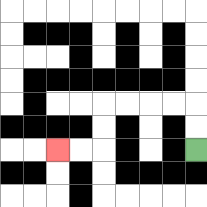{'start': '[8, 6]', 'end': '[2, 6]', 'path_directions': 'U,U,L,L,L,L,D,D,L,L', 'path_coordinates': '[[8, 6], [8, 5], [8, 4], [7, 4], [6, 4], [5, 4], [4, 4], [4, 5], [4, 6], [3, 6], [2, 6]]'}